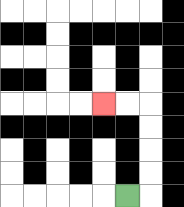{'start': '[5, 8]', 'end': '[4, 4]', 'path_directions': 'R,U,U,U,U,L,L', 'path_coordinates': '[[5, 8], [6, 8], [6, 7], [6, 6], [6, 5], [6, 4], [5, 4], [4, 4]]'}